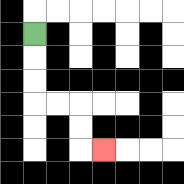{'start': '[1, 1]', 'end': '[4, 6]', 'path_directions': 'D,D,D,R,R,D,D,R', 'path_coordinates': '[[1, 1], [1, 2], [1, 3], [1, 4], [2, 4], [3, 4], [3, 5], [3, 6], [4, 6]]'}